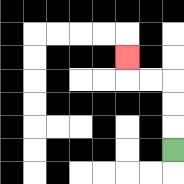{'start': '[7, 6]', 'end': '[5, 2]', 'path_directions': 'U,U,U,L,L,U', 'path_coordinates': '[[7, 6], [7, 5], [7, 4], [7, 3], [6, 3], [5, 3], [5, 2]]'}